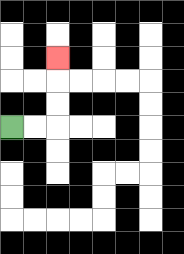{'start': '[0, 5]', 'end': '[2, 2]', 'path_directions': 'R,R,U,U,U', 'path_coordinates': '[[0, 5], [1, 5], [2, 5], [2, 4], [2, 3], [2, 2]]'}